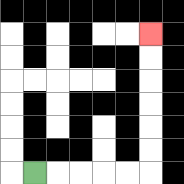{'start': '[1, 7]', 'end': '[6, 1]', 'path_directions': 'R,R,R,R,R,U,U,U,U,U,U', 'path_coordinates': '[[1, 7], [2, 7], [3, 7], [4, 7], [5, 7], [6, 7], [6, 6], [6, 5], [6, 4], [6, 3], [6, 2], [6, 1]]'}